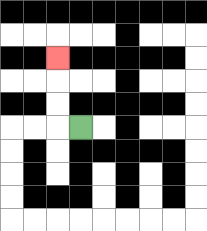{'start': '[3, 5]', 'end': '[2, 2]', 'path_directions': 'L,U,U,U', 'path_coordinates': '[[3, 5], [2, 5], [2, 4], [2, 3], [2, 2]]'}